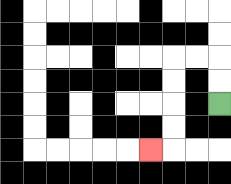{'start': '[9, 4]', 'end': '[6, 6]', 'path_directions': 'U,U,L,L,D,D,D,D,L', 'path_coordinates': '[[9, 4], [9, 3], [9, 2], [8, 2], [7, 2], [7, 3], [7, 4], [7, 5], [7, 6], [6, 6]]'}